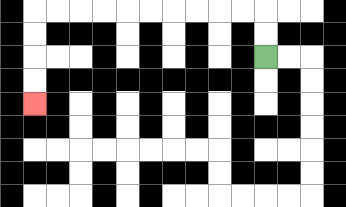{'start': '[11, 2]', 'end': '[1, 4]', 'path_directions': 'U,U,L,L,L,L,L,L,L,L,L,L,D,D,D,D', 'path_coordinates': '[[11, 2], [11, 1], [11, 0], [10, 0], [9, 0], [8, 0], [7, 0], [6, 0], [5, 0], [4, 0], [3, 0], [2, 0], [1, 0], [1, 1], [1, 2], [1, 3], [1, 4]]'}